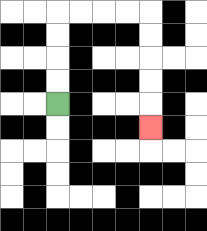{'start': '[2, 4]', 'end': '[6, 5]', 'path_directions': 'U,U,U,U,R,R,R,R,D,D,D,D,D', 'path_coordinates': '[[2, 4], [2, 3], [2, 2], [2, 1], [2, 0], [3, 0], [4, 0], [5, 0], [6, 0], [6, 1], [6, 2], [6, 3], [6, 4], [6, 5]]'}